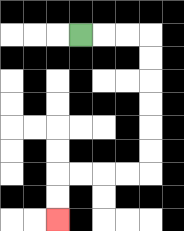{'start': '[3, 1]', 'end': '[2, 9]', 'path_directions': 'R,R,R,D,D,D,D,D,D,L,L,L,L,D,D', 'path_coordinates': '[[3, 1], [4, 1], [5, 1], [6, 1], [6, 2], [6, 3], [6, 4], [6, 5], [6, 6], [6, 7], [5, 7], [4, 7], [3, 7], [2, 7], [2, 8], [2, 9]]'}